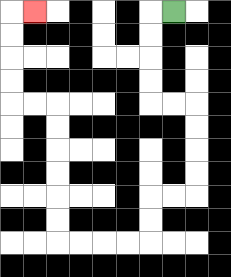{'start': '[7, 0]', 'end': '[1, 0]', 'path_directions': 'L,D,D,D,D,R,R,D,D,D,D,L,L,D,D,L,L,L,L,U,U,U,U,U,U,L,L,U,U,U,U,R', 'path_coordinates': '[[7, 0], [6, 0], [6, 1], [6, 2], [6, 3], [6, 4], [7, 4], [8, 4], [8, 5], [8, 6], [8, 7], [8, 8], [7, 8], [6, 8], [6, 9], [6, 10], [5, 10], [4, 10], [3, 10], [2, 10], [2, 9], [2, 8], [2, 7], [2, 6], [2, 5], [2, 4], [1, 4], [0, 4], [0, 3], [0, 2], [0, 1], [0, 0], [1, 0]]'}